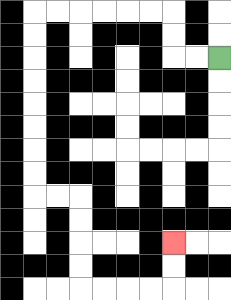{'start': '[9, 2]', 'end': '[7, 10]', 'path_directions': 'L,L,U,U,L,L,L,L,L,L,D,D,D,D,D,D,D,D,R,R,D,D,D,D,R,R,R,R,U,U', 'path_coordinates': '[[9, 2], [8, 2], [7, 2], [7, 1], [7, 0], [6, 0], [5, 0], [4, 0], [3, 0], [2, 0], [1, 0], [1, 1], [1, 2], [1, 3], [1, 4], [1, 5], [1, 6], [1, 7], [1, 8], [2, 8], [3, 8], [3, 9], [3, 10], [3, 11], [3, 12], [4, 12], [5, 12], [6, 12], [7, 12], [7, 11], [7, 10]]'}